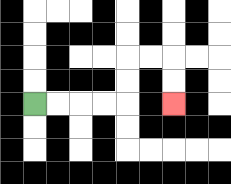{'start': '[1, 4]', 'end': '[7, 4]', 'path_directions': 'R,R,R,R,U,U,R,R,D,D', 'path_coordinates': '[[1, 4], [2, 4], [3, 4], [4, 4], [5, 4], [5, 3], [5, 2], [6, 2], [7, 2], [7, 3], [7, 4]]'}